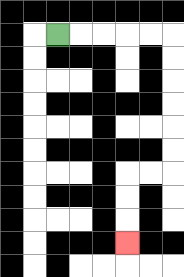{'start': '[2, 1]', 'end': '[5, 10]', 'path_directions': 'R,R,R,R,R,D,D,D,D,D,D,L,L,D,D,D', 'path_coordinates': '[[2, 1], [3, 1], [4, 1], [5, 1], [6, 1], [7, 1], [7, 2], [7, 3], [7, 4], [7, 5], [7, 6], [7, 7], [6, 7], [5, 7], [5, 8], [5, 9], [5, 10]]'}